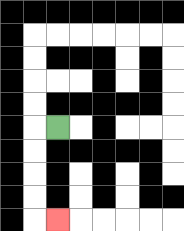{'start': '[2, 5]', 'end': '[2, 9]', 'path_directions': 'L,D,D,D,D,R', 'path_coordinates': '[[2, 5], [1, 5], [1, 6], [1, 7], [1, 8], [1, 9], [2, 9]]'}